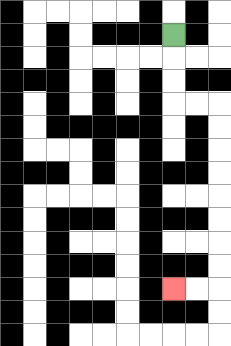{'start': '[7, 1]', 'end': '[7, 12]', 'path_directions': 'D,D,D,R,R,D,D,D,D,D,D,D,D,L,L', 'path_coordinates': '[[7, 1], [7, 2], [7, 3], [7, 4], [8, 4], [9, 4], [9, 5], [9, 6], [9, 7], [9, 8], [9, 9], [9, 10], [9, 11], [9, 12], [8, 12], [7, 12]]'}